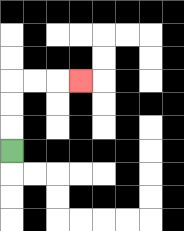{'start': '[0, 6]', 'end': '[3, 3]', 'path_directions': 'U,U,U,R,R,R', 'path_coordinates': '[[0, 6], [0, 5], [0, 4], [0, 3], [1, 3], [2, 3], [3, 3]]'}